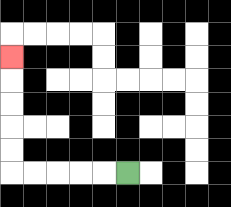{'start': '[5, 7]', 'end': '[0, 2]', 'path_directions': 'L,L,L,L,L,U,U,U,U,U', 'path_coordinates': '[[5, 7], [4, 7], [3, 7], [2, 7], [1, 7], [0, 7], [0, 6], [0, 5], [0, 4], [0, 3], [0, 2]]'}